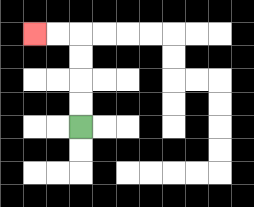{'start': '[3, 5]', 'end': '[1, 1]', 'path_directions': 'U,U,U,U,L,L', 'path_coordinates': '[[3, 5], [3, 4], [3, 3], [3, 2], [3, 1], [2, 1], [1, 1]]'}